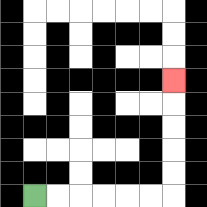{'start': '[1, 8]', 'end': '[7, 3]', 'path_directions': 'R,R,R,R,R,R,U,U,U,U,U', 'path_coordinates': '[[1, 8], [2, 8], [3, 8], [4, 8], [5, 8], [6, 8], [7, 8], [7, 7], [7, 6], [7, 5], [7, 4], [7, 3]]'}